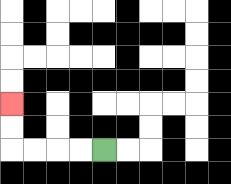{'start': '[4, 6]', 'end': '[0, 4]', 'path_directions': 'L,L,L,L,U,U', 'path_coordinates': '[[4, 6], [3, 6], [2, 6], [1, 6], [0, 6], [0, 5], [0, 4]]'}